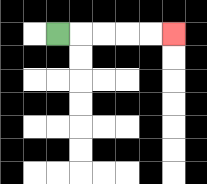{'start': '[2, 1]', 'end': '[7, 1]', 'path_directions': 'R,R,R,R,R', 'path_coordinates': '[[2, 1], [3, 1], [4, 1], [5, 1], [6, 1], [7, 1]]'}